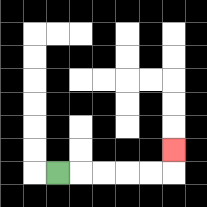{'start': '[2, 7]', 'end': '[7, 6]', 'path_directions': 'R,R,R,R,R,U', 'path_coordinates': '[[2, 7], [3, 7], [4, 7], [5, 7], [6, 7], [7, 7], [7, 6]]'}